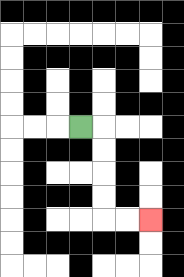{'start': '[3, 5]', 'end': '[6, 9]', 'path_directions': 'R,D,D,D,D,R,R', 'path_coordinates': '[[3, 5], [4, 5], [4, 6], [4, 7], [4, 8], [4, 9], [5, 9], [6, 9]]'}